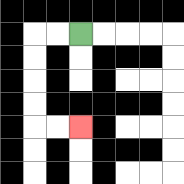{'start': '[3, 1]', 'end': '[3, 5]', 'path_directions': 'L,L,D,D,D,D,R,R', 'path_coordinates': '[[3, 1], [2, 1], [1, 1], [1, 2], [1, 3], [1, 4], [1, 5], [2, 5], [3, 5]]'}